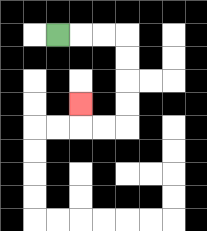{'start': '[2, 1]', 'end': '[3, 4]', 'path_directions': 'R,R,R,D,D,D,D,L,L,U', 'path_coordinates': '[[2, 1], [3, 1], [4, 1], [5, 1], [5, 2], [5, 3], [5, 4], [5, 5], [4, 5], [3, 5], [3, 4]]'}